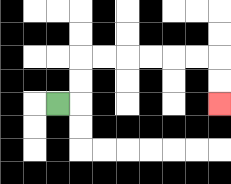{'start': '[2, 4]', 'end': '[9, 4]', 'path_directions': 'R,U,U,R,R,R,R,R,R,D,D', 'path_coordinates': '[[2, 4], [3, 4], [3, 3], [3, 2], [4, 2], [5, 2], [6, 2], [7, 2], [8, 2], [9, 2], [9, 3], [9, 4]]'}